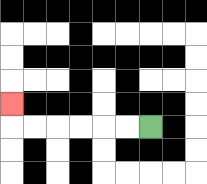{'start': '[6, 5]', 'end': '[0, 4]', 'path_directions': 'L,L,L,L,L,L,U', 'path_coordinates': '[[6, 5], [5, 5], [4, 5], [3, 5], [2, 5], [1, 5], [0, 5], [0, 4]]'}